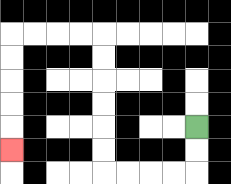{'start': '[8, 5]', 'end': '[0, 6]', 'path_directions': 'D,D,L,L,L,L,U,U,U,U,U,U,L,L,L,L,D,D,D,D,D', 'path_coordinates': '[[8, 5], [8, 6], [8, 7], [7, 7], [6, 7], [5, 7], [4, 7], [4, 6], [4, 5], [4, 4], [4, 3], [4, 2], [4, 1], [3, 1], [2, 1], [1, 1], [0, 1], [0, 2], [0, 3], [0, 4], [0, 5], [0, 6]]'}